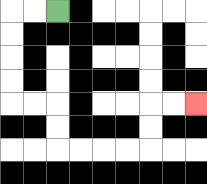{'start': '[2, 0]', 'end': '[8, 4]', 'path_directions': 'L,L,D,D,D,D,R,R,D,D,R,R,R,R,U,U,R,R', 'path_coordinates': '[[2, 0], [1, 0], [0, 0], [0, 1], [0, 2], [0, 3], [0, 4], [1, 4], [2, 4], [2, 5], [2, 6], [3, 6], [4, 6], [5, 6], [6, 6], [6, 5], [6, 4], [7, 4], [8, 4]]'}